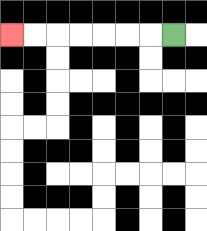{'start': '[7, 1]', 'end': '[0, 1]', 'path_directions': 'L,L,L,L,L,L,L', 'path_coordinates': '[[7, 1], [6, 1], [5, 1], [4, 1], [3, 1], [2, 1], [1, 1], [0, 1]]'}